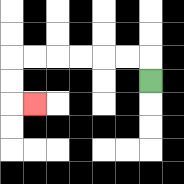{'start': '[6, 3]', 'end': '[1, 4]', 'path_directions': 'U,L,L,L,L,L,L,D,D,R', 'path_coordinates': '[[6, 3], [6, 2], [5, 2], [4, 2], [3, 2], [2, 2], [1, 2], [0, 2], [0, 3], [0, 4], [1, 4]]'}